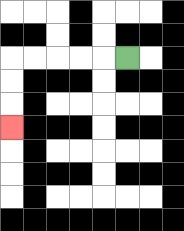{'start': '[5, 2]', 'end': '[0, 5]', 'path_directions': 'L,L,L,L,L,D,D,D', 'path_coordinates': '[[5, 2], [4, 2], [3, 2], [2, 2], [1, 2], [0, 2], [0, 3], [0, 4], [0, 5]]'}